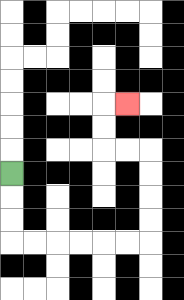{'start': '[0, 7]', 'end': '[5, 4]', 'path_directions': 'D,D,D,R,R,R,R,R,R,U,U,U,U,L,L,U,U,R', 'path_coordinates': '[[0, 7], [0, 8], [0, 9], [0, 10], [1, 10], [2, 10], [3, 10], [4, 10], [5, 10], [6, 10], [6, 9], [6, 8], [6, 7], [6, 6], [5, 6], [4, 6], [4, 5], [4, 4], [5, 4]]'}